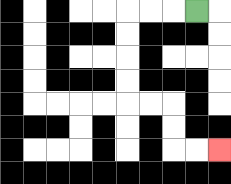{'start': '[8, 0]', 'end': '[9, 6]', 'path_directions': 'L,L,L,D,D,D,D,R,R,D,D,R,R', 'path_coordinates': '[[8, 0], [7, 0], [6, 0], [5, 0], [5, 1], [5, 2], [5, 3], [5, 4], [6, 4], [7, 4], [7, 5], [7, 6], [8, 6], [9, 6]]'}